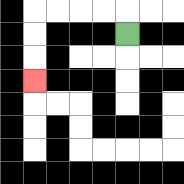{'start': '[5, 1]', 'end': '[1, 3]', 'path_directions': 'U,L,L,L,L,D,D,D', 'path_coordinates': '[[5, 1], [5, 0], [4, 0], [3, 0], [2, 0], [1, 0], [1, 1], [1, 2], [1, 3]]'}